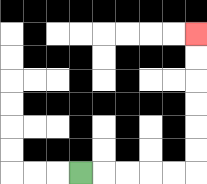{'start': '[3, 7]', 'end': '[8, 1]', 'path_directions': 'R,R,R,R,R,U,U,U,U,U,U', 'path_coordinates': '[[3, 7], [4, 7], [5, 7], [6, 7], [7, 7], [8, 7], [8, 6], [8, 5], [8, 4], [8, 3], [8, 2], [8, 1]]'}